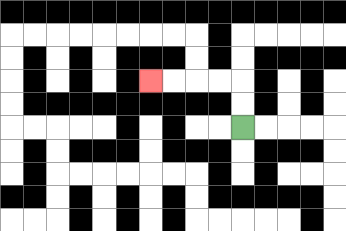{'start': '[10, 5]', 'end': '[6, 3]', 'path_directions': 'U,U,L,L,L,L', 'path_coordinates': '[[10, 5], [10, 4], [10, 3], [9, 3], [8, 3], [7, 3], [6, 3]]'}